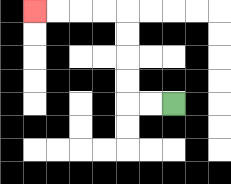{'start': '[7, 4]', 'end': '[1, 0]', 'path_directions': 'L,L,U,U,U,U,L,L,L,L', 'path_coordinates': '[[7, 4], [6, 4], [5, 4], [5, 3], [5, 2], [5, 1], [5, 0], [4, 0], [3, 0], [2, 0], [1, 0]]'}